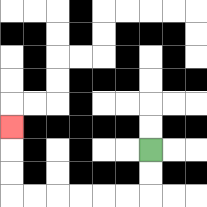{'start': '[6, 6]', 'end': '[0, 5]', 'path_directions': 'D,D,L,L,L,L,L,L,U,U,U', 'path_coordinates': '[[6, 6], [6, 7], [6, 8], [5, 8], [4, 8], [3, 8], [2, 8], [1, 8], [0, 8], [0, 7], [0, 6], [0, 5]]'}